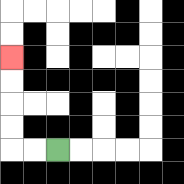{'start': '[2, 6]', 'end': '[0, 2]', 'path_directions': 'L,L,U,U,U,U', 'path_coordinates': '[[2, 6], [1, 6], [0, 6], [0, 5], [0, 4], [0, 3], [0, 2]]'}